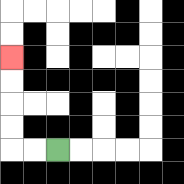{'start': '[2, 6]', 'end': '[0, 2]', 'path_directions': 'L,L,U,U,U,U', 'path_coordinates': '[[2, 6], [1, 6], [0, 6], [0, 5], [0, 4], [0, 3], [0, 2]]'}